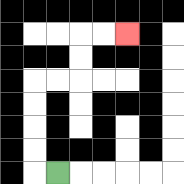{'start': '[2, 7]', 'end': '[5, 1]', 'path_directions': 'L,U,U,U,U,R,R,U,U,R,R', 'path_coordinates': '[[2, 7], [1, 7], [1, 6], [1, 5], [1, 4], [1, 3], [2, 3], [3, 3], [3, 2], [3, 1], [4, 1], [5, 1]]'}